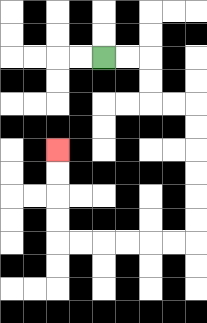{'start': '[4, 2]', 'end': '[2, 6]', 'path_directions': 'R,R,D,D,R,R,D,D,D,D,D,D,L,L,L,L,L,L,U,U,U,U', 'path_coordinates': '[[4, 2], [5, 2], [6, 2], [6, 3], [6, 4], [7, 4], [8, 4], [8, 5], [8, 6], [8, 7], [8, 8], [8, 9], [8, 10], [7, 10], [6, 10], [5, 10], [4, 10], [3, 10], [2, 10], [2, 9], [2, 8], [2, 7], [2, 6]]'}